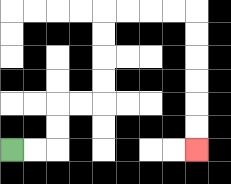{'start': '[0, 6]', 'end': '[8, 6]', 'path_directions': 'R,R,U,U,R,R,U,U,U,U,R,R,R,R,D,D,D,D,D,D', 'path_coordinates': '[[0, 6], [1, 6], [2, 6], [2, 5], [2, 4], [3, 4], [4, 4], [4, 3], [4, 2], [4, 1], [4, 0], [5, 0], [6, 0], [7, 0], [8, 0], [8, 1], [8, 2], [8, 3], [8, 4], [8, 5], [8, 6]]'}